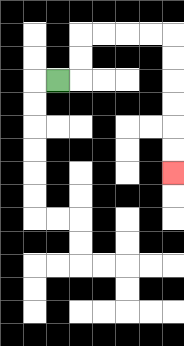{'start': '[2, 3]', 'end': '[7, 7]', 'path_directions': 'R,U,U,R,R,R,R,D,D,D,D,D,D', 'path_coordinates': '[[2, 3], [3, 3], [3, 2], [3, 1], [4, 1], [5, 1], [6, 1], [7, 1], [7, 2], [7, 3], [7, 4], [7, 5], [7, 6], [7, 7]]'}